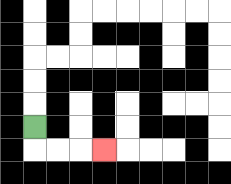{'start': '[1, 5]', 'end': '[4, 6]', 'path_directions': 'D,R,R,R', 'path_coordinates': '[[1, 5], [1, 6], [2, 6], [3, 6], [4, 6]]'}